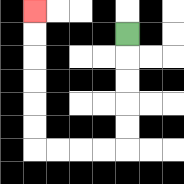{'start': '[5, 1]', 'end': '[1, 0]', 'path_directions': 'D,D,D,D,D,L,L,L,L,U,U,U,U,U,U', 'path_coordinates': '[[5, 1], [5, 2], [5, 3], [5, 4], [5, 5], [5, 6], [4, 6], [3, 6], [2, 6], [1, 6], [1, 5], [1, 4], [1, 3], [1, 2], [1, 1], [1, 0]]'}